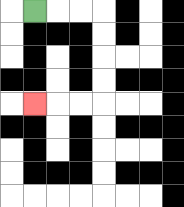{'start': '[1, 0]', 'end': '[1, 4]', 'path_directions': 'R,R,R,D,D,D,D,L,L,L', 'path_coordinates': '[[1, 0], [2, 0], [3, 0], [4, 0], [4, 1], [4, 2], [4, 3], [4, 4], [3, 4], [2, 4], [1, 4]]'}